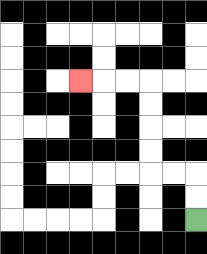{'start': '[8, 9]', 'end': '[3, 3]', 'path_directions': 'U,U,L,L,U,U,U,U,L,L,L', 'path_coordinates': '[[8, 9], [8, 8], [8, 7], [7, 7], [6, 7], [6, 6], [6, 5], [6, 4], [6, 3], [5, 3], [4, 3], [3, 3]]'}